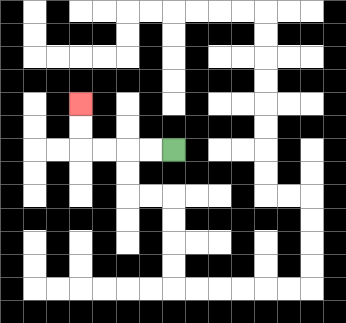{'start': '[7, 6]', 'end': '[3, 4]', 'path_directions': 'L,L,L,L,U,U', 'path_coordinates': '[[7, 6], [6, 6], [5, 6], [4, 6], [3, 6], [3, 5], [3, 4]]'}